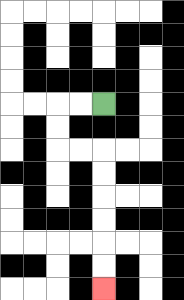{'start': '[4, 4]', 'end': '[4, 12]', 'path_directions': 'L,L,D,D,R,R,D,D,D,D,D,D', 'path_coordinates': '[[4, 4], [3, 4], [2, 4], [2, 5], [2, 6], [3, 6], [4, 6], [4, 7], [4, 8], [4, 9], [4, 10], [4, 11], [4, 12]]'}